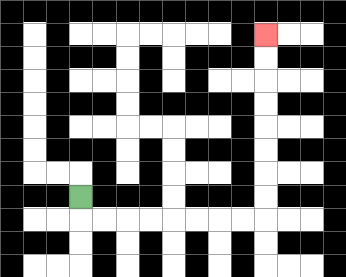{'start': '[3, 8]', 'end': '[11, 1]', 'path_directions': 'D,R,R,R,R,R,R,R,R,U,U,U,U,U,U,U,U', 'path_coordinates': '[[3, 8], [3, 9], [4, 9], [5, 9], [6, 9], [7, 9], [8, 9], [9, 9], [10, 9], [11, 9], [11, 8], [11, 7], [11, 6], [11, 5], [11, 4], [11, 3], [11, 2], [11, 1]]'}